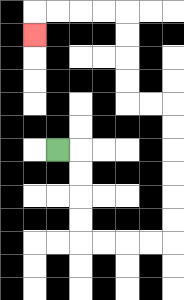{'start': '[2, 6]', 'end': '[1, 1]', 'path_directions': 'R,D,D,D,D,R,R,R,R,U,U,U,U,U,U,L,L,U,U,U,U,L,L,L,L,D', 'path_coordinates': '[[2, 6], [3, 6], [3, 7], [3, 8], [3, 9], [3, 10], [4, 10], [5, 10], [6, 10], [7, 10], [7, 9], [7, 8], [7, 7], [7, 6], [7, 5], [7, 4], [6, 4], [5, 4], [5, 3], [5, 2], [5, 1], [5, 0], [4, 0], [3, 0], [2, 0], [1, 0], [1, 1]]'}